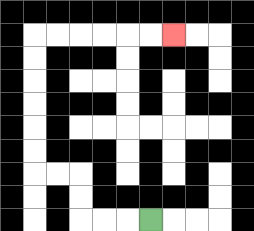{'start': '[6, 9]', 'end': '[7, 1]', 'path_directions': 'L,L,L,U,U,L,L,U,U,U,U,U,U,R,R,R,R,R,R', 'path_coordinates': '[[6, 9], [5, 9], [4, 9], [3, 9], [3, 8], [3, 7], [2, 7], [1, 7], [1, 6], [1, 5], [1, 4], [1, 3], [1, 2], [1, 1], [2, 1], [3, 1], [4, 1], [5, 1], [6, 1], [7, 1]]'}